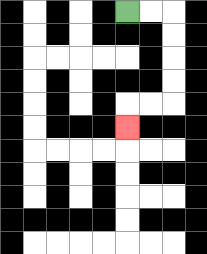{'start': '[5, 0]', 'end': '[5, 5]', 'path_directions': 'R,R,D,D,D,D,L,L,D', 'path_coordinates': '[[5, 0], [6, 0], [7, 0], [7, 1], [7, 2], [7, 3], [7, 4], [6, 4], [5, 4], [5, 5]]'}